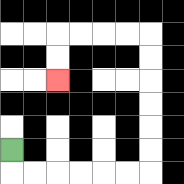{'start': '[0, 6]', 'end': '[2, 3]', 'path_directions': 'D,R,R,R,R,R,R,U,U,U,U,U,U,L,L,L,L,D,D', 'path_coordinates': '[[0, 6], [0, 7], [1, 7], [2, 7], [3, 7], [4, 7], [5, 7], [6, 7], [6, 6], [6, 5], [6, 4], [6, 3], [6, 2], [6, 1], [5, 1], [4, 1], [3, 1], [2, 1], [2, 2], [2, 3]]'}